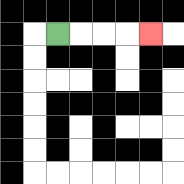{'start': '[2, 1]', 'end': '[6, 1]', 'path_directions': 'R,R,R,R', 'path_coordinates': '[[2, 1], [3, 1], [4, 1], [5, 1], [6, 1]]'}